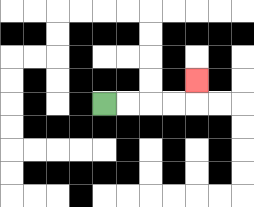{'start': '[4, 4]', 'end': '[8, 3]', 'path_directions': 'R,R,R,R,U', 'path_coordinates': '[[4, 4], [5, 4], [6, 4], [7, 4], [8, 4], [8, 3]]'}